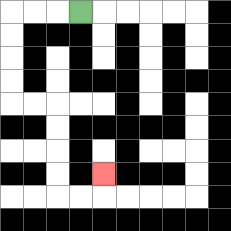{'start': '[3, 0]', 'end': '[4, 7]', 'path_directions': 'L,L,L,D,D,D,D,R,R,D,D,D,D,R,R,U', 'path_coordinates': '[[3, 0], [2, 0], [1, 0], [0, 0], [0, 1], [0, 2], [0, 3], [0, 4], [1, 4], [2, 4], [2, 5], [2, 6], [2, 7], [2, 8], [3, 8], [4, 8], [4, 7]]'}